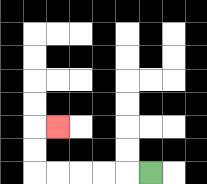{'start': '[6, 7]', 'end': '[2, 5]', 'path_directions': 'L,L,L,L,L,U,U,R', 'path_coordinates': '[[6, 7], [5, 7], [4, 7], [3, 7], [2, 7], [1, 7], [1, 6], [1, 5], [2, 5]]'}